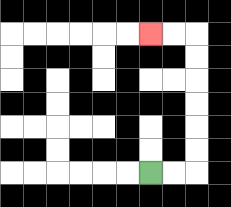{'start': '[6, 7]', 'end': '[6, 1]', 'path_directions': 'R,R,U,U,U,U,U,U,L,L', 'path_coordinates': '[[6, 7], [7, 7], [8, 7], [8, 6], [8, 5], [8, 4], [8, 3], [8, 2], [8, 1], [7, 1], [6, 1]]'}